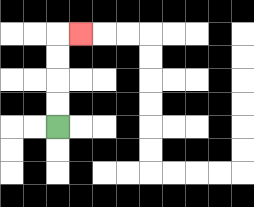{'start': '[2, 5]', 'end': '[3, 1]', 'path_directions': 'U,U,U,U,R', 'path_coordinates': '[[2, 5], [2, 4], [2, 3], [2, 2], [2, 1], [3, 1]]'}